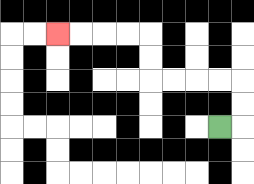{'start': '[9, 5]', 'end': '[2, 1]', 'path_directions': 'R,U,U,L,L,L,L,U,U,L,L,L,L', 'path_coordinates': '[[9, 5], [10, 5], [10, 4], [10, 3], [9, 3], [8, 3], [7, 3], [6, 3], [6, 2], [6, 1], [5, 1], [4, 1], [3, 1], [2, 1]]'}